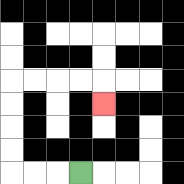{'start': '[3, 7]', 'end': '[4, 4]', 'path_directions': 'L,L,L,U,U,U,U,R,R,R,R,D', 'path_coordinates': '[[3, 7], [2, 7], [1, 7], [0, 7], [0, 6], [0, 5], [0, 4], [0, 3], [1, 3], [2, 3], [3, 3], [4, 3], [4, 4]]'}